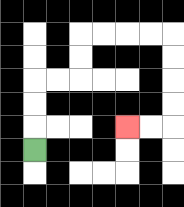{'start': '[1, 6]', 'end': '[5, 5]', 'path_directions': 'U,U,U,R,R,U,U,R,R,R,R,D,D,D,D,L,L', 'path_coordinates': '[[1, 6], [1, 5], [1, 4], [1, 3], [2, 3], [3, 3], [3, 2], [3, 1], [4, 1], [5, 1], [6, 1], [7, 1], [7, 2], [7, 3], [7, 4], [7, 5], [6, 5], [5, 5]]'}